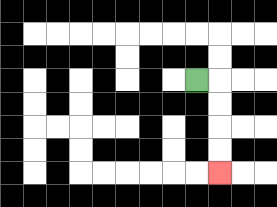{'start': '[8, 3]', 'end': '[9, 7]', 'path_directions': 'R,D,D,D,D', 'path_coordinates': '[[8, 3], [9, 3], [9, 4], [9, 5], [9, 6], [9, 7]]'}